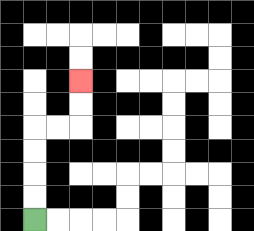{'start': '[1, 9]', 'end': '[3, 3]', 'path_directions': 'U,U,U,U,R,R,U,U', 'path_coordinates': '[[1, 9], [1, 8], [1, 7], [1, 6], [1, 5], [2, 5], [3, 5], [3, 4], [3, 3]]'}